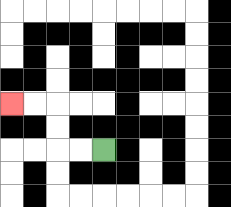{'start': '[4, 6]', 'end': '[0, 4]', 'path_directions': 'L,L,U,U,L,L', 'path_coordinates': '[[4, 6], [3, 6], [2, 6], [2, 5], [2, 4], [1, 4], [0, 4]]'}